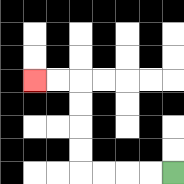{'start': '[7, 7]', 'end': '[1, 3]', 'path_directions': 'L,L,L,L,U,U,U,U,L,L', 'path_coordinates': '[[7, 7], [6, 7], [5, 7], [4, 7], [3, 7], [3, 6], [3, 5], [3, 4], [3, 3], [2, 3], [1, 3]]'}